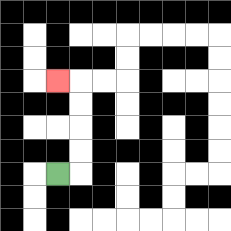{'start': '[2, 7]', 'end': '[2, 3]', 'path_directions': 'R,U,U,U,U,L', 'path_coordinates': '[[2, 7], [3, 7], [3, 6], [3, 5], [3, 4], [3, 3], [2, 3]]'}